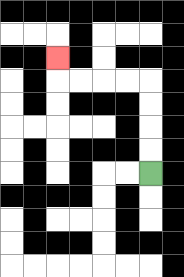{'start': '[6, 7]', 'end': '[2, 2]', 'path_directions': 'U,U,U,U,L,L,L,L,U', 'path_coordinates': '[[6, 7], [6, 6], [6, 5], [6, 4], [6, 3], [5, 3], [4, 3], [3, 3], [2, 3], [2, 2]]'}